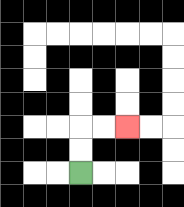{'start': '[3, 7]', 'end': '[5, 5]', 'path_directions': 'U,U,R,R', 'path_coordinates': '[[3, 7], [3, 6], [3, 5], [4, 5], [5, 5]]'}